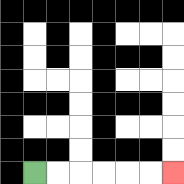{'start': '[1, 7]', 'end': '[7, 7]', 'path_directions': 'R,R,R,R,R,R', 'path_coordinates': '[[1, 7], [2, 7], [3, 7], [4, 7], [5, 7], [6, 7], [7, 7]]'}